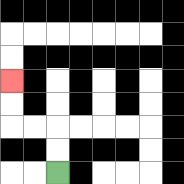{'start': '[2, 7]', 'end': '[0, 3]', 'path_directions': 'U,U,L,L,U,U', 'path_coordinates': '[[2, 7], [2, 6], [2, 5], [1, 5], [0, 5], [0, 4], [0, 3]]'}